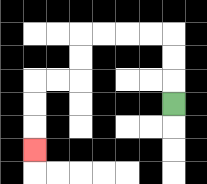{'start': '[7, 4]', 'end': '[1, 6]', 'path_directions': 'U,U,U,L,L,L,L,D,D,L,L,D,D,D', 'path_coordinates': '[[7, 4], [7, 3], [7, 2], [7, 1], [6, 1], [5, 1], [4, 1], [3, 1], [3, 2], [3, 3], [2, 3], [1, 3], [1, 4], [1, 5], [1, 6]]'}